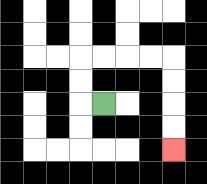{'start': '[4, 4]', 'end': '[7, 6]', 'path_directions': 'L,U,U,R,R,R,R,D,D,D,D', 'path_coordinates': '[[4, 4], [3, 4], [3, 3], [3, 2], [4, 2], [5, 2], [6, 2], [7, 2], [7, 3], [7, 4], [7, 5], [7, 6]]'}